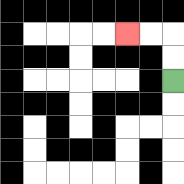{'start': '[7, 3]', 'end': '[5, 1]', 'path_directions': 'U,U,L,L', 'path_coordinates': '[[7, 3], [7, 2], [7, 1], [6, 1], [5, 1]]'}